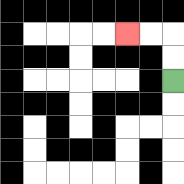{'start': '[7, 3]', 'end': '[5, 1]', 'path_directions': 'U,U,L,L', 'path_coordinates': '[[7, 3], [7, 2], [7, 1], [6, 1], [5, 1]]'}